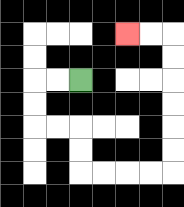{'start': '[3, 3]', 'end': '[5, 1]', 'path_directions': 'L,L,D,D,R,R,D,D,R,R,R,R,U,U,U,U,U,U,L,L', 'path_coordinates': '[[3, 3], [2, 3], [1, 3], [1, 4], [1, 5], [2, 5], [3, 5], [3, 6], [3, 7], [4, 7], [5, 7], [6, 7], [7, 7], [7, 6], [7, 5], [7, 4], [7, 3], [7, 2], [7, 1], [6, 1], [5, 1]]'}